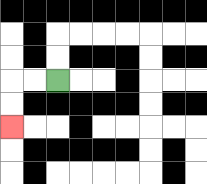{'start': '[2, 3]', 'end': '[0, 5]', 'path_directions': 'L,L,D,D', 'path_coordinates': '[[2, 3], [1, 3], [0, 3], [0, 4], [0, 5]]'}